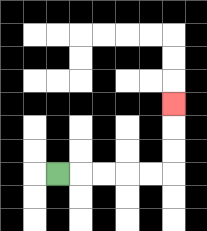{'start': '[2, 7]', 'end': '[7, 4]', 'path_directions': 'R,R,R,R,R,U,U,U', 'path_coordinates': '[[2, 7], [3, 7], [4, 7], [5, 7], [6, 7], [7, 7], [7, 6], [7, 5], [7, 4]]'}